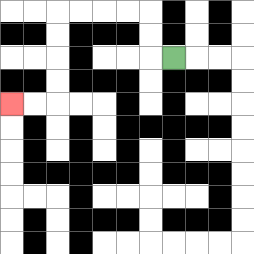{'start': '[7, 2]', 'end': '[0, 4]', 'path_directions': 'L,U,U,L,L,L,L,D,D,D,D,L,L', 'path_coordinates': '[[7, 2], [6, 2], [6, 1], [6, 0], [5, 0], [4, 0], [3, 0], [2, 0], [2, 1], [2, 2], [2, 3], [2, 4], [1, 4], [0, 4]]'}